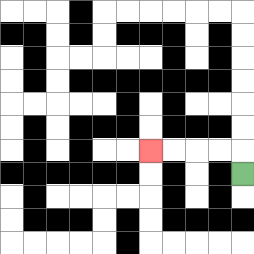{'start': '[10, 7]', 'end': '[6, 6]', 'path_directions': 'U,L,L,L,L', 'path_coordinates': '[[10, 7], [10, 6], [9, 6], [8, 6], [7, 6], [6, 6]]'}